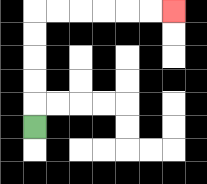{'start': '[1, 5]', 'end': '[7, 0]', 'path_directions': 'U,U,U,U,U,R,R,R,R,R,R', 'path_coordinates': '[[1, 5], [1, 4], [1, 3], [1, 2], [1, 1], [1, 0], [2, 0], [3, 0], [4, 0], [5, 0], [6, 0], [7, 0]]'}